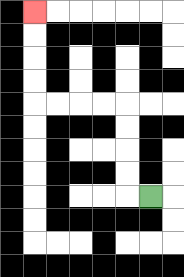{'start': '[6, 8]', 'end': '[1, 0]', 'path_directions': 'L,U,U,U,U,L,L,L,L,U,U,U,U', 'path_coordinates': '[[6, 8], [5, 8], [5, 7], [5, 6], [5, 5], [5, 4], [4, 4], [3, 4], [2, 4], [1, 4], [1, 3], [1, 2], [1, 1], [1, 0]]'}